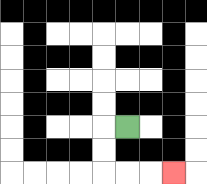{'start': '[5, 5]', 'end': '[7, 7]', 'path_directions': 'L,D,D,R,R,R', 'path_coordinates': '[[5, 5], [4, 5], [4, 6], [4, 7], [5, 7], [6, 7], [7, 7]]'}